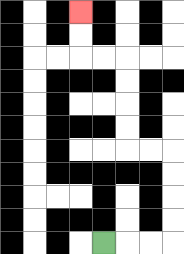{'start': '[4, 10]', 'end': '[3, 0]', 'path_directions': 'R,R,R,U,U,U,U,L,L,U,U,U,U,L,L,U,U', 'path_coordinates': '[[4, 10], [5, 10], [6, 10], [7, 10], [7, 9], [7, 8], [7, 7], [7, 6], [6, 6], [5, 6], [5, 5], [5, 4], [5, 3], [5, 2], [4, 2], [3, 2], [3, 1], [3, 0]]'}